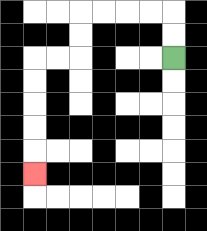{'start': '[7, 2]', 'end': '[1, 7]', 'path_directions': 'U,U,L,L,L,L,D,D,L,L,D,D,D,D,D', 'path_coordinates': '[[7, 2], [7, 1], [7, 0], [6, 0], [5, 0], [4, 0], [3, 0], [3, 1], [3, 2], [2, 2], [1, 2], [1, 3], [1, 4], [1, 5], [1, 6], [1, 7]]'}